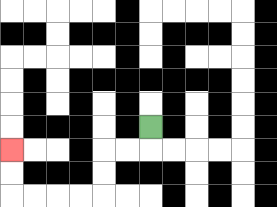{'start': '[6, 5]', 'end': '[0, 6]', 'path_directions': 'D,L,L,D,D,L,L,L,L,U,U', 'path_coordinates': '[[6, 5], [6, 6], [5, 6], [4, 6], [4, 7], [4, 8], [3, 8], [2, 8], [1, 8], [0, 8], [0, 7], [0, 6]]'}